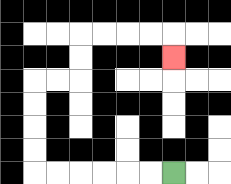{'start': '[7, 7]', 'end': '[7, 2]', 'path_directions': 'L,L,L,L,L,L,U,U,U,U,R,R,U,U,R,R,R,R,D', 'path_coordinates': '[[7, 7], [6, 7], [5, 7], [4, 7], [3, 7], [2, 7], [1, 7], [1, 6], [1, 5], [1, 4], [1, 3], [2, 3], [3, 3], [3, 2], [3, 1], [4, 1], [5, 1], [6, 1], [7, 1], [7, 2]]'}